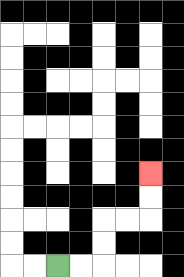{'start': '[2, 11]', 'end': '[6, 7]', 'path_directions': 'R,R,U,U,R,R,U,U', 'path_coordinates': '[[2, 11], [3, 11], [4, 11], [4, 10], [4, 9], [5, 9], [6, 9], [6, 8], [6, 7]]'}